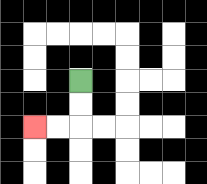{'start': '[3, 3]', 'end': '[1, 5]', 'path_directions': 'D,D,L,L', 'path_coordinates': '[[3, 3], [3, 4], [3, 5], [2, 5], [1, 5]]'}